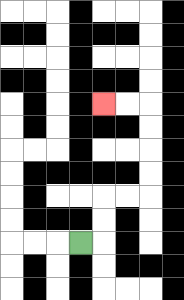{'start': '[3, 10]', 'end': '[4, 4]', 'path_directions': 'R,U,U,R,R,U,U,U,U,L,L', 'path_coordinates': '[[3, 10], [4, 10], [4, 9], [4, 8], [5, 8], [6, 8], [6, 7], [6, 6], [6, 5], [6, 4], [5, 4], [4, 4]]'}